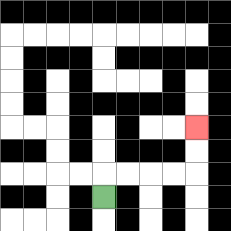{'start': '[4, 8]', 'end': '[8, 5]', 'path_directions': 'U,R,R,R,R,U,U', 'path_coordinates': '[[4, 8], [4, 7], [5, 7], [6, 7], [7, 7], [8, 7], [8, 6], [8, 5]]'}